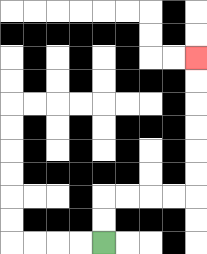{'start': '[4, 10]', 'end': '[8, 2]', 'path_directions': 'U,U,R,R,R,R,U,U,U,U,U,U', 'path_coordinates': '[[4, 10], [4, 9], [4, 8], [5, 8], [6, 8], [7, 8], [8, 8], [8, 7], [8, 6], [8, 5], [8, 4], [8, 3], [8, 2]]'}